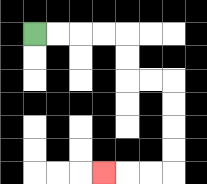{'start': '[1, 1]', 'end': '[4, 7]', 'path_directions': 'R,R,R,R,D,D,R,R,D,D,D,D,L,L,L', 'path_coordinates': '[[1, 1], [2, 1], [3, 1], [4, 1], [5, 1], [5, 2], [5, 3], [6, 3], [7, 3], [7, 4], [7, 5], [7, 6], [7, 7], [6, 7], [5, 7], [4, 7]]'}